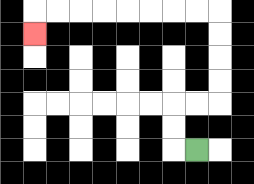{'start': '[8, 6]', 'end': '[1, 1]', 'path_directions': 'L,U,U,R,R,U,U,U,U,L,L,L,L,L,L,L,L,D', 'path_coordinates': '[[8, 6], [7, 6], [7, 5], [7, 4], [8, 4], [9, 4], [9, 3], [9, 2], [9, 1], [9, 0], [8, 0], [7, 0], [6, 0], [5, 0], [4, 0], [3, 0], [2, 0], [1, 0], [1, 1]]'}